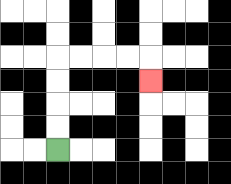{'start': '[2, 6]', 'end': '[6, 3]', 'path_directions': 'U,U,U,U,R,R,R,R,D', 'path_coordinates': '[[2, 6], [2, 5], [2, 4], [2, 3], [2, 2], [3, 2], [4, 2], [5, 2], [6, 2], [6, 3]]'}